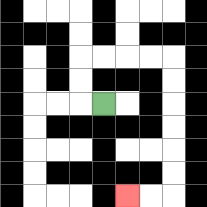{'start': '[4, 4]', 'end': '[5, 8]', 'path_directions': 'L,U,U,R,R,R,R,D,D,D,D,D,D,L,L', 'path_coordinates': '[[4, 4], [3, 4], [3, 3], [3, 2], [4, 2], [5, 2], [6, 2], [7, 2], [7, 3], [7, 4], [7, 5], [7, 6], [7, 7], [7, 8], [6, 8], [5, 8]]'}